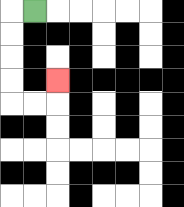{'start': '[1, 0]', 'end': '[2, 3]', 'path_directions': 'L,D,D,D,D,R,R,U', 'path_coordinates': '[[1, 0], [0, 0], [0, 1], [0, 2], [0, 3], [0, 4], [1, 4], [2, 4], [2, 3]]'}